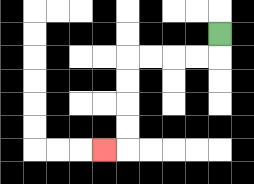{'start': '[9, 1]', 'end': '[4, 6]', 'path_directions': 'D,L,L,L,L,D,D,D,D,L', 'path_coordinates': '[[9, 1], [9, 2], [8, 2], [7, 2], [6, 2], [5, 2], [5, 3], [5, 4], [5, 5], [5, 6], [4, 6]]'}